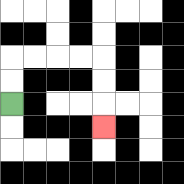{'start': '[0, 4]', 'end': '[4, 5]', 'path_directions': 'U,U,R,R,R,R,D,D,D', 'path_coordinates': '[[0, 4], [0, 3], [0, 2], [1, 2], [2, 2], [3, 2], [4, 2], [4, 3], [4, 4], [4, 5]]'}